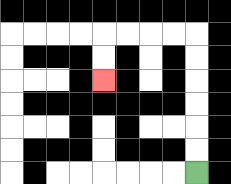{'start': '[8, 7]', 'end': '[4, 3]', 'path_directions': 'U,U,U,U,U,U,L,L,L,L,D,D', 'path_coordinates': '[[8, 7], [8, 6], [8, 5], [8, 4], [8, 3], [8, 2], [8, 1], [7, 1], [6, 1], [5, 1], [4, 1], [4, 2], [4, 3]]'}